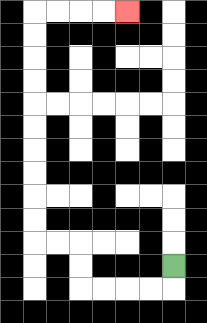{'start': '[7, 11]', 'end': '[5, 0]', 'path_directions': 'D,L,L,L,L,U,U,L,L,U,U,U,U,U,U,U,U,U,U,R,R,R,R', 'path_coordinates': '[[7, 11], [7, 12], [6, 12], [5, 12], [4, 12], [3, 12], [3, 11], [3, 10], [2, 10], [1, 10], [1, 9], [1, 8], [1, 7], [1, 6], [1, 5], [1, 4], [1, 3], [1, 2], [1, 1], [1, 0], [2, 0], [3, 0], [4, 0], [5, 0]]'}